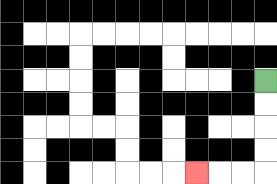{'start': '[11, 3]', 'end': '[8, 7]', 'path_directions': 'D,D,D,D,L,L,L', 'path_coordinates': '[[11, 3], [11, 4], [11, 5], [11, 6], [11, 7], [10, 7], [9, 7], [8, 7]]'}